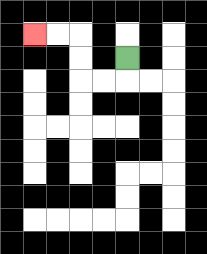{'start': '[5, 2]', 'end': '[1, 1]', 'path_directions': 'D,L,L,U,U,L,L', 'path_coordinates': '[[5, 2], [5, 3], [4, 3], [3, 3], [3, 2], [3, 1], [2, 1], [1, 1]]'}